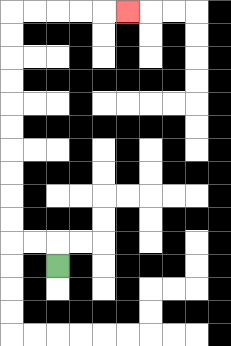{'start': '[2, 11]', 'end': '[5, 0]', 'path_directions': 'U,L,L,U,U,U,U,U,U,U,U,U,U,R,R,R,R,R', 'path_coordinates': '[[2, 11], [2, 10], [1, 10], [0, 10], [0, 9], [0, 8], [0, 7], [0, 6], [0, 5], [0, 4], [0, 3], [0, 2], [0, 1], [0, 0], [1, 0], [2, 0], [3, 0], [4, 0], [5, 0]]'}